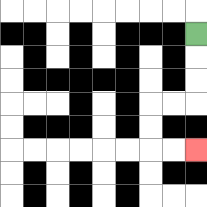{'start': '[8, 1]', 'end': '[8, 6]', 'path_directions': 'D,D,D,L,L,D,D,R,R', 'path_coordinates': '[[8, 1], [8, 2], [8, 3], [8, 4], [7, 4], [6, 4], [6, 5], [6, 6], [7, 6], [8, 6]]'}